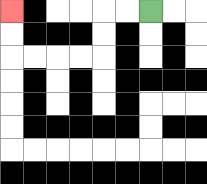{'start': '[6, 0]', 'end': '[0, 0]', 'path_directions': 'L,L,D,D,L,L,L,L,U,U', 'path_coordinates': '[[6, 0], [5, 0], [4, 0], [4, 1], [4, 2], [3, 2], [2, 2], [1, 2], [0, 2], [0, 1], [0, 0]]'}